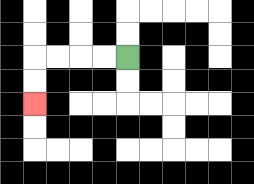{'start': '[5, 2]', 'end': '[1, 4]', 'path_directions': 'L,L,L,L,D,D', 'path_coordinates': '[[5, 2], [4, 2], [3, 2], [2, 2], [1, 2], [1, 3], [1, 4]]'}